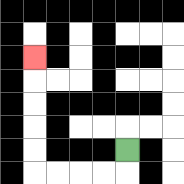{'start': '[5, 6]', 'end': '[1, 2]', 'path_directions': 'D,L,L,L,L,U,U,U,U,U', 'path_coordinates': '[[5, 6], [5, 7], [4, 7], [3, 7], [2, 7], [1, 7], [1, 6], [1, 5], [1, 4], [1, 3], [1, 2]]'}